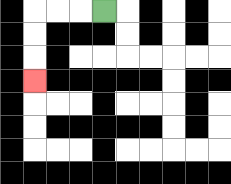{'start': '[4, 0]', 'end': '[1, 3]', 'path_directions': 'L,L,L,D,D,D', 'path_coordinates': '[[4, 0], [3, 0], [2, 0], [1, 0], [1, 1], [1, 2], [1, 3]]'}